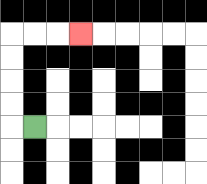{'start': '[1, 5]', 'end': '[3, 1]', 'path_directions': 'L,U,U,U,U,R,R,R', 'path_coordinates': '[[1, 5], [0, 5], [0, 4], [0, 3], [0, 2], [0, 1], [1, 1], [2, 1], [3, 1]]'}